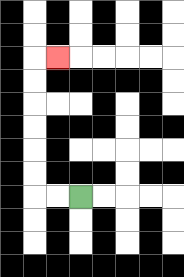{'start': '[3, 8]', 'end': '[2, 2]', 'path_directions': 'L,L,U,U,U,U,U,U,R', 'path_coordinates': '[[3, 8], [2, 8], [1, 8], [1, 7], [1, 6], [1, 5], [1, 4], [1, 3], [1, 2], [2, 2]]'}